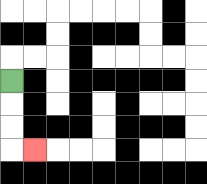{'start': '[0, 3]', 'end': '[1, 6]', 'path_directions': 'D,D,D,R', 'path_coordinates': '[[0, 3], [0, 4], [0, 5], [0, 6], [1, 6]]'}